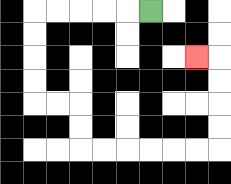{'start': '[6, 0]', 'end': '[8, 2]', 'path_directions': 'L,L,L,L,L,D,D,D,D,R,R,D,D,R,R,R,R,R,R,U,U,U,U,L', 'path_coordinates': '[[6, 0], [5, 0], [4, 0], [3, 0], [2, 0], [1, 0], [1, 1], [1, 2], [1, 3], [1, 4], [2, 4], [3, 4], [3, 5], [3, 6], [4, 6], [5, 6], [6, 6], [7, 6], [8, 6], [9, 6], [9, 5], [9, 4], [9, 3], [9, 2], [8, 2]]'}